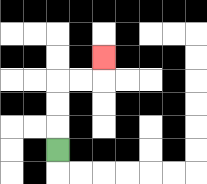{'start': '[2, 6]', 'end': '[4, 2]', 'path_directions': 'U,U,U,R,R,U', 'path_coordinates': '[[2, 6], [2, 5], [2, 4], [2, 3], [3, 3], [4, 3], [4, 2]]'}